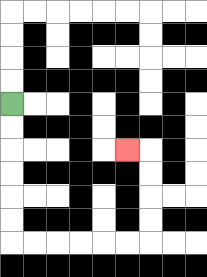{'start': '[0, 4]', 'end': '[5, 6]', 'path_directions': 'D,D,D,D,D,D,R,R,R,R,R,R,U,U,U,U,L', 'path_coordinates': '[[0, 4], [0, 5], [0, 6], [0, 7], [0, 8], [0, 9], [0, 10], [1, 10], [2, 10], [3, 10], [4, 10], [5, 10], [6, 10], [6, 9], [6, 8], [6, 7], [6, 6], [5, 6]]'}